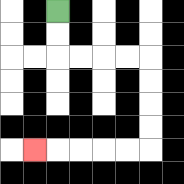{'start': '[2, 0]', 'end': '[1, 6]', 'path_directions': 'D,D,R,R,R,R,D,D,D,D,L,L,L,L,L', 'path_coordinates': '[[2, 0], [2, 1], [2, 2], [3, 2], [4, 2], [5, 2], [6, 2], [6, 3], [6, 4], [6, 5], [6, 6], [5, 6], [4, 6], [3, 6], [2, 6], [1, 6]]'}